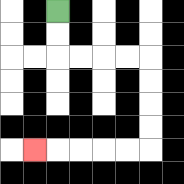{'start': '[2, 0]', 'end': '[1, 6]', 'path_directions': 'D,D,R,R,R,R,D,D,D,D,L,L,L,L,L', 'path_coordinates': '[[2, 0], [2, 1], [2, 2], [3, 2], [4, 2], [5, 2], [6, 2], [6, 3], [6, 4], [6, 5], [6, 6], [5, 6], [4, 6], [3, 6], [2, 6], [1, 6]]'}